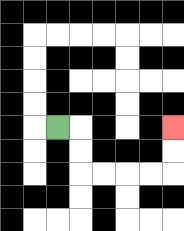{'start': '[2, 5]', 'end': '[7, 5]', 'path_directions': 'R,D,D,R,R,R,R,U,U', 'path_coordinates': '[[2, 5], [3, 5], [3, 6], [3, 7], [4, 7], [5, 7], [6, 7], [7, 7], [7, 6], [7, 5]]'}